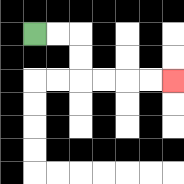{'start': '[1, 1]', 'end': '[7, 3]', 'path_directions': 'R,R,D,D,R,R,R,R', 'path_coordinates': '[[1, 1], [2, 1], [3, 1], [3, 2], [3, 3], [4, 3], [5, 3], [6, 3], [7, 3]]'}